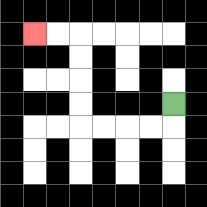{'start': '[7, 4]', 'end': '[1, 1]', 'path_directions': 'D,L,L,L,L,U,U,U,U,L,L', 'path_coordinates': '[[7, 4], [7, 5], [6, 5], [5, 5], [4, 5], [3, 5], [3, 4], [3, 3], [3, 2], [3, 1], [2, 1], [1, 1]]'}